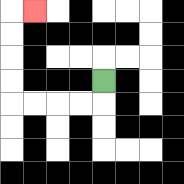{'start': '[4, 3]', 'end': '[1, 0]', 'path_directions': 'D,L,L,L,L,U,U,U,U,R', 'path_coordinates': '[[4, 3], [4, 4], [3, 4], [2, 4], [1, 4], [0, 4], [0, 3], [0, 2], [0, 1], [0, 0], [1, 0]]'}